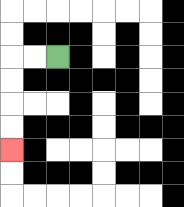{'start': '[2, 2]', 'end': '[0, 6]', 'path_directions': 'L,L,D,D,D,D', 'path_coordinates': '[[2, 2], [1, 2], [0, 2], [0, 3], [0, 4], [0, 5], [0, 6]]'}